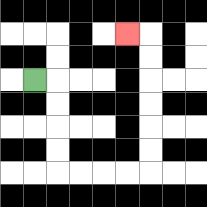{'start': '[1, 3]', 'end': '[5, 1]', 'path_directions': 'R,D,D,D,D,R,R,R,R,U,U,U,U,U,U,L', 'path_coordinates': '[[1, 3], [2, 3], [2, 4], [2, 5], [2, 6], [2, 7], [3, 7], [4, 7], [5, 7], [6, 7], [6, 6], [6, 5], [6, 4], [6, 3], [6, 2], [6, 1], [5, 1]]'}